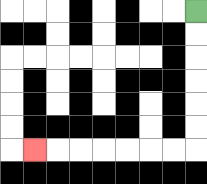{'start': '[8, 0]', 'end': '[1, 6]', 'path_directions': 'D,D,D,D,D,D,L,L,L,L,L,L,L', 'path_coordinates': '[[8, 0], [8, 1], [8, 2], [8, 3], [8, 4], [8, 5], [8, 6], [7, 6], [6, 6], [5, 6], [4, 6], [3, 6], [2, 6], [1, 6]]'}